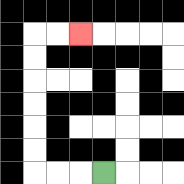{'start': '[4, 7]', 'end': '[3, 1]', 'path_directions': 'L,L,L,U,U,U,U,U,U,R,R', 'path_coordinates': '[[4, 7], [3, 7], [2, 7], [1, 7], [1, 6], [1, 5], [1, 4], [1, 3], [1, 2], [1, 1], [2, 1], [3, 1]]'}